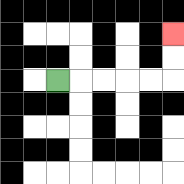{'start': '[2, 3]', 'end': '[7, 1]', 'path_directions': 'R,R,R,R,R,U,U', 'path_coordinates': '[[2, 3], [3, 3], [4, 3], [5, 3], [6, 3], [7, 3], [7, 2], [7, 1]]'}